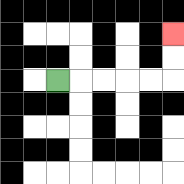{'start': '[2, 3]', 'end': '[7, 1]', 'path_directions': 'R,R,R,R,R,U,U', 'path_coordinates': '[[2, 3], [3, 3], [4, 3], [5, 3], [6, 3], [7, 3], [7, 2], [7, 1]]'}